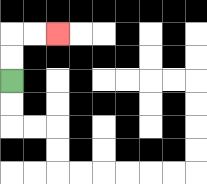{'start': '[0, 3]', 'end': '[2, 1]', 'path_directions': 'U,U,R,R', 'path_coordinates': '[[0, 3], [0, 2], [0, 1], [1, 1], [2, 1]]'}